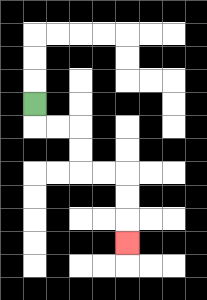{'start': '[1, 4]', 'end': '[5, 10]', 'path_directions': 'D,R,R,D,D,R,R,D,D,D', 'path_coordinates': '[[1, 4], [1, 5], [2, 5], [3, 5], [3, 6], [3, 7], [4, 7], [5, 7], [5, 8], [5, 9], [5, 10]]'}